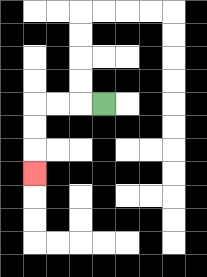{'start': '[4, 4]', 'end': '[1, 7]', 'path_directions': 'L,L,L,D,D,D', 'path_coordinates': '[[4, 4], [3, 4], [2, 4], [1, 4], [1, 5], [1, 6], [1, 7]]'}